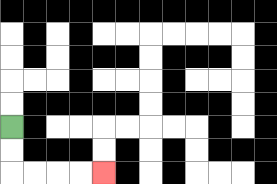{'start': '[0, 5]', 'end': '[4, 7]', 'path_directions': 'D,D,R,R,R,R', 'path_coordinates': '[[0, 5], [0, 6], [0, 7], [1, 7], [2, 7], [3, 7], [4, 7]]'}